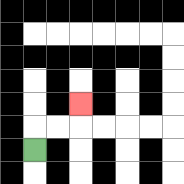{'start': '[1, 6]', 'end': '[3, 4]', 'path_directions': 'U,R,R,U', 'path_coordinates': '[[1, 6], [1, 5], [2, 5], [3, 5], [3, 4]]'}